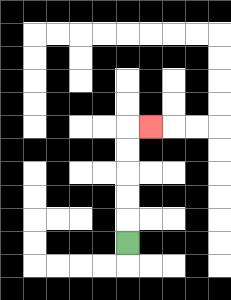{'start': '[5, 10]', 'end': '[6, 5]', 'path_directions': 'U,U,U,U,U,R', 'path_coordinates': '[[5, 10], [5, 9], [5, 8], [5, 7], [5, 6], [5, 5], [6, 5]]'}